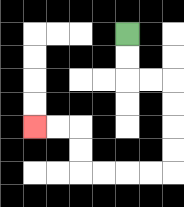{'start': '[5, 1]', 'end': '[1, 5]', 'path_directions': 'D,D,R,R,D,D,D,D,L,L,L,L,U,U,L,L', 'path_coordinates': '[[5, 1], [5, 2], [5, 3], [6, 3], [7, 3], [7, 4], [7, 5], [7, 6], [7, 7], [6, 7], [5, 7], [4, 7], [3, 7], [3, 6], [3, 5], [2, 5], [1, 5]]'}